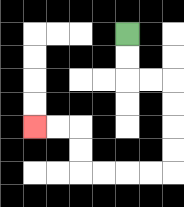{'start': '[5, 1]', 'end': '[1, 5]', 'path_directions': 'D,D,R,R,D,D,D,D,L,L,L,L,U,U,L,L', 'path_coordinates': '[[5, 1], [5, 2], [5, 3], [6, 3], [7, 3], [7, 4], [7, 5], [7, 6], [7, 7], [6, 7], [5, 7], [4, 7], [3, 7], [3, 6], [3, 5], [2, 5], [1, 5]]'}